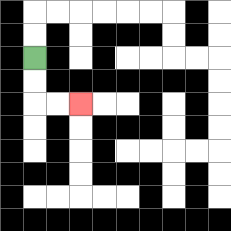{'start': '[1, 2]', 'end': '[3, 4]', 'path_directions': 'D,D,R,R', 'path_coordinates': '[[1, 2], [1, 3], [1, 4], [2, 4], [3, 4]]'}